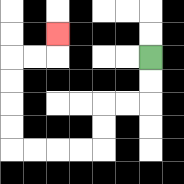{'start': '[6, 2]', 'end': '[2, 1]', 'path_directions': 'D,D,L,L,D,D,L,L,L,L,U,U,U,U,R,R,U', 'path_coordinates': '[[6, 2], [6, 3], [6, 4], [5, 4], [4, 4], [4, 5], [4, 6], [3, 6], [2, 6], [1, 6], [0, 6], [0, 5], [0, 4], [0, 3], [0, 2], [1, 2], [2, 2], [2, 1]]'}